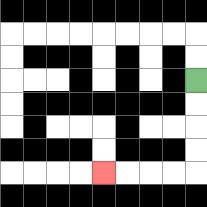{'start': '[8, 3]', 'end': '[4, 7]', 'path_directions': 'D,D,D,D,L,L,L,L', 'path_coordinates': '[[8, 3], [8, 4], [8, 5], [8, 6], [8, 7], [7, 7], [6, 7], [5, 7], [4, 7]]'}